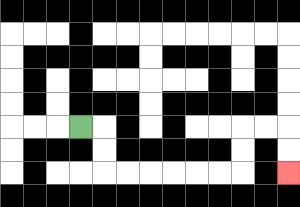{'start': '[3, 5]', 'end': '[12, 7]', 'path_directions': 'R,D,D,R,R,R,R,R,R,U,U,R,R,D,D', 'path_coordinates': '[[3, 5], [4, 5], [4, 6], [4, 7], [5, 7], [6, 7], [7, 7], [8, 7], [9, 7], [10, 7], [10, 6], [10, 5], [11, 5], [12, 5], [12, 6], [12, 7]]'}